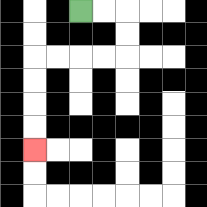{'start': '[3, 0]', 'end': '[1, 6]', 'path_directions': 'R,R,D,D,L,L,L,L,D,D,D,D', 'path_coordinates': '[[3, 0], [4, 0], [5, 0], [5, 1], [5, 2], [4, 2], [3, 2], [2, 2], [1, 2], [1, 3], [1, 4], [1, 5], [1, 6]]'}